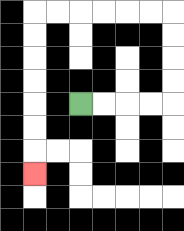{'start': '[3, 4]', 'end': '[1, 7]', 'path_directions': 'R,R,R,R,U,U,U,U,L,L,L,L,L,L,D,D,D,D,D,D,D', 'path_coordinates': '[[3, 4], [4, 4], [5, 4], [6, 4], [7, 4], [7, 3], [7, 2], [7, 1], [7, 0], [6, 0], [5, 0], [4, 0], [3, 0], [2, 0], [1, 0], [1, 1], [1, 2], [1, 3], [1, 4], [1, 5], [1, 6], [1, 7]]'}